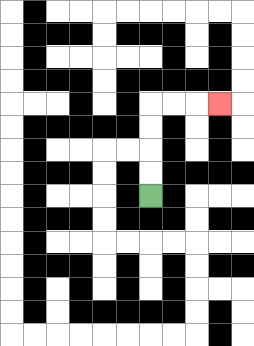{'start': '[6, 8]', 'end': '[9, 4]', 'path_directions': 'U,U,U,U,R,R,R', 'path_coordinates': '[[6, 8], [6, 7], [6, 6], [6, 5], [6, 4], [7, 4], [8, 4], [9, 4]]'}